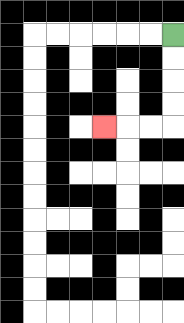{'start': '[7, 1]', 'end': '[4, 5]', 'path_directions': 'D,D,D,D,L,L,L', 'path_coordinates': '[[7, 1], [7, 2], [7, 3], [7, 4], [7, 5], [6, 5], [5, 5], [4, 5]]'}